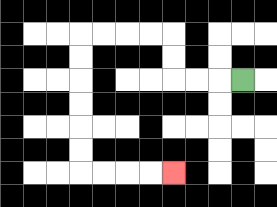{'start': '[10, 3]', 'end': '[7, 7]', 'path_directions': 'L,L,L,U,U,L,L,L,L,D,D,D,D,D,D,R,R,R,R', 'path_coordinates': '[[10, 3], [9, 3], [8, 3], [7, 3], [7, 2], [7, 1], [6, 1], [5, 1], [4, 1], [3, 1], [3, 2], [3, 3], [3, 4], [3, 5], [3, 6], [3, 7], [4, 7], [5, 7], [6, 7], [7, 7]]'}